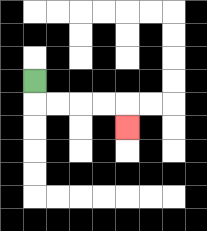{'start': '[1, 3]', 'end': '[5, 5]', 'path_directions': 'D,R,R,R,R,D', 'path_coordinates': '[[1, 3], [1, 4], [2, 4], [3, 4], [4, 4], [5, 4], [5, 5]]'}